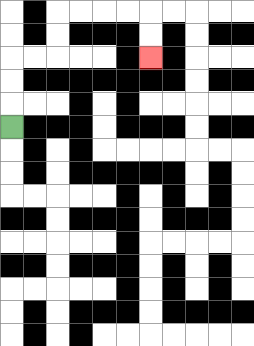{'start': '[0, 5]', 'end': '[6, 2]', 'path_directions': 'U,U,U,R,R,U,U,R,R,R,R,D,D', 'path_coordinates': '[[0, 5], [0, 4], [0, 3], [0, 2], [1, 2], [2, 2], [2, 1], [2, 0], [3, 0], [4, 0], [5, 0], [6, 0], [6, 1], [6, 2]]'}